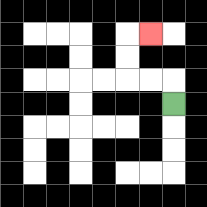{'start': '[7, 4]', 'end': '[6, 1]', 'path_directions': 'U,L,L,U,U,R', 'path_coordinates': '[[7, 4], [7, 3], [6, 3], [5, 3], [5, 2], [5, 1], [6, 1]]'}